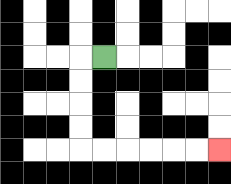{'start': '[4, 2]', 'end': '[9, 6]', 'path_directions': 'L,D,D,D,D,R,R,R,R,R,R', 'path_coordinates': '[[4, 2], [3, 2], [3, 3], [3, 4], [3, 5], [3, 6], [4, 6], [5, 6], [6, 6], [7, 6], [8, 6], [9, 6]]'}